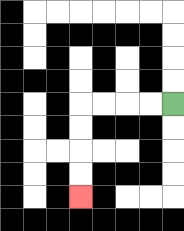{'start': '[7, 4]', 'end': '[3, 8]', 'path_directions': 'L,L,L,L,D,D,D,D', 'path_coordinates': '[[7, 4], [6, 4], [5, 4], [4, 4], [3, 4], [3, 5], [3, 6], [3, 7], [3, 8]]'}